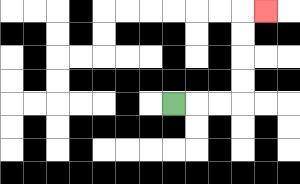{'start': '[7, 4]', 'end': '[11, 0]', 'path_directions': 'R,R,R,U,U,U,U,R', 'path_coordinates': '[[7, 4], [8, 4], [9, 4], [10, 4], [10, 3], [10, 2], [10, 1], [10, 0], [11, 0]]'}